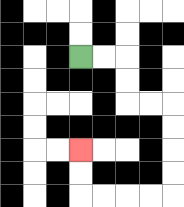{'start': '[3, 2]', 'end': '[3, 6]', 'path_directions': 'R,R,D,D,R,R,D,D,D,D,L,L,L,L,U,U', 'path_coordinates': '[[3, 2], [4, 2], [5, 2], [5, 3], [5, 4], [6, 4], [7, 4], [7, 5], [7, 6], [7, 7], [7, 8], [6, 8], [5, 8], [4, 8], [3, 8], [3, 7], [3, 6]]'}